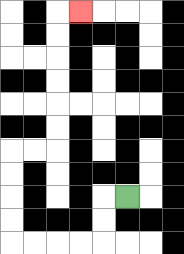{'start': '[5, 8]', 'end': '[3, 0]', 'path_directions': 'L,D,D,L,L,L,L,U,U,U,U,R,R,U,U,U,U,U,U,R', 'path_coordinates': '[[5, 8], [4, 8], [4, 9], [4, 10], [3, 10], [2, 10], [1, 10], [0, 10], [0, 9], [0, 8], [0, 7], [0, 6], [1, 6], [2, 6], [2, 5], [2, 4], [2, 3], [2, 2], [2, 1], [2, 0], [3, 0]]'}